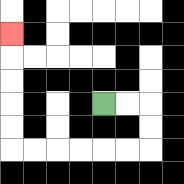{'start': '[4, 4]', 'end': '[0, 1]', 'path_directions': 'R,R,D,D,L,L,L,L,L,L,U,U,U,U,U', 'path_coordinates': '[[4, 4], [5, 4], [6, 4], [6, 5], [6, 6], [5, 6], [4, 6], [3, 6], [2, 6], [1, 6], [0, 6], [0, 5], [0, 4], [0, 3], [0, 2], [0, 1]]'}